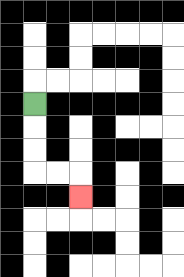{'start': '[1, 4]', 'end': '[3, 8]', 'path_directions': 'D,D,D,R,R,D', 'path_coordinates': '[[1, 4], [1, 5], [1, 6], [1, 7], [2, 7], [3, 7], [3, 8]]'}